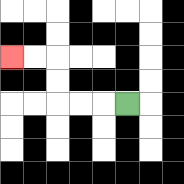{'start': '[5, 4]', 'end': '[0, 2]', 'path_directions': 'L,L,L,U,U,L,L', 'path_coordinates': '[[5, 4], [4, 4], [3, 4], [2, 4], [2, 3], [2, 2], [1, 2], [0, 2]]'}